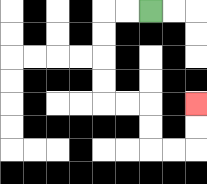{'start': '[6, 0]', 'end': '[8, 4]', 'path_directions': 'L,L,D,D,D,D,R,R,D,D,R,R,U,U', 'path_coordinates': '[[6, 0], [5, 0], [4, 0], [4, 1], [4, 2], [4, 3], [4, 4], [5, 4], [6, 4], [6, 5], [6, 6], [7, 6], [8, 6], [8, 5], [8, 4]]'}